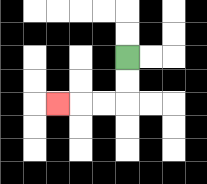{'start': '[5, 2]', 'end': '[2, 4]', 'path_directions': 'D,D,L,L,L', 'path_coordinates': '[[5, 2], [5, 3], [5, 4], [4, 4], [3, 4], [2, 4]]'}